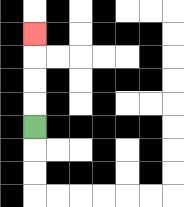{'start': '[1, 5]', 'end': '[1, 1]', 'path_directions': 'U,U,U,U', 'path_coordinates': '[[1, 5], [1, 4], [1, 3], [1, 2], [1, 1]]'}